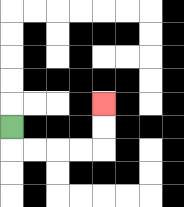{'start': '[0, 5]', 'end': '[4, 4]', 'path_directions': 'D,R,R,R,R,U,U', 'path_coordinates': '[[0, 5], [0, 6], [1, 6], [2, 6], [3, 6], [4, 6], [4, 5], [4, 4]]'}